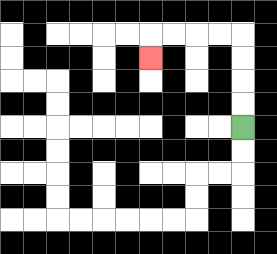{'start': '[10, 5]', 'end': '[6, 2]', 'path_directions': 'U,U,U,U,L,L,L,L,D', 'path_coordinates': '[[10, 5], [10, 4], [10, 3], [10, 2], [10, 1], [9, 1], [8, 1], [7, 1], [6, 1], [6, 2]]'}